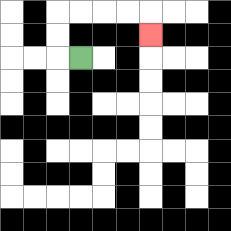{'start': '[3, 2]', 'end': '[6, 1]', 'path_directions': 'L,U,U,R,R,R,R,D', 'path_coordinates': '[[3, 2], [2, 2], [2, 1], [2, 0], [3, 0], [4, 0], [5, 0], [6, 0], [6, 1]]'}